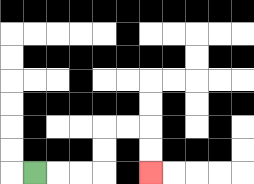{'start': '[1, 7]', 'end': '[6, 7]', 'path_directions': 'R,R,R,U,U,R,R,D,D', 'path_coordinates': '[[1, 7], [2, 7], [3, 7], [4, 7], [4, 6], [4, 5], [5, 5], [6, 5], [6, 6], [6, 7]]'}